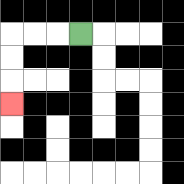{'start': '[3, 1]', 'end': '[0, 4]', 'path_directions': 'L,L,L,D,D,D', 'path_coordinates': '[[3, 1], [2, 1], [1, 1], [0, 1], [0, 2], [0, 3], [0, 4]]'}